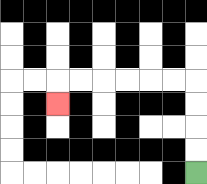{'start': '[8, 7]', 'end': '[2, 4]', 'path_directions': 'U,U,U,U,L,L,L,L,L,L,D', 'path_coordinates': '[[8, 7], [8, 6], [8, 5], [8, 4], [8, 3], [7, 3], [6, 3], [5, 3], [4, 3], [3, 3], [2, 3], [2, 4]]'}